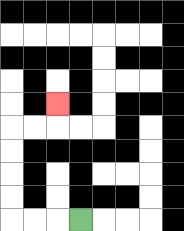{'start': '[3, 9]', 'end': '[2, 4]', 'path_directions': 'L,L,L,U,U,U,U,R,R,U', 'path_coordinates': '[[3, 9], [2, 9], [1, 9], [0, 9], [0, 8], [0, 7], [0, 6], [0, 5], [1, 5], [2, 5], [2, 4]]'}